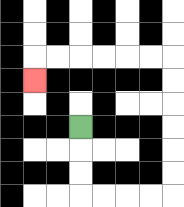{'start': '[3, 5]', 'end': '[1, 3]', 'path_directions': 'D,D,D,R,R,R,R,U,U,U,U,U,U,L,L,L,L,L,L,D', 'path_coordinates': '[[3, 5], [3, 6], [3, 7], [3, 8], [4, 8], [5, 8], [6, 8], [7, 8], [7, 7], [7, 6], [7, 5], [7, 4], [7, 3], [7, 2], [6, 2], [5, 2], [4, 2], [3, 2], [2, 2], [1, 2], [1, 3]]'}